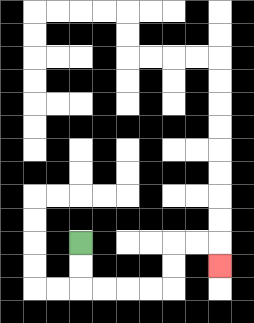{'start': '[3, 10]', 'end': '[9, 11]', 'path_directions': 'D,D,R,R,R,R,U,U,R,R,D', 'path_coordinates': '[[3, 10], [3, 11], [3, 12], [4, 12], [5, 12], [6, 12], [7, 12], [7, 11], [7, 10], [8, 10], [9, 10], [9, 11]]'}